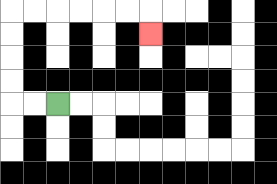{'start': '[2, 4]', 'end': '[6, 1]', 'path_directions': 'L,L,U,U,U,U,R,R,R,R,R,R,D', 'path_coordinates': '[[2, 4], [1, 4], [0, 4], [0, 3], [0, 2], [0, 1], [0, 0], [1, 0], [2, 0], [3, 0], [4, 0], [5, 0], [6, 0], [6, 1]]'}